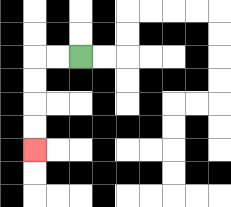{'start': '[3, 2]', 'end': '[1, 6]', 'path_directions': 'L,L,D,D,D,D', 'path_coordinates': '[[3, 2], [2, 2], [1, 2], [1, 3], [1, 4], [1, 5], [1, 6]]'}